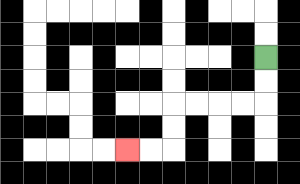{'start': '[11, 2]', 'end': '[5, 6]', 'path_directions': 'D,D,L,L,L,L,D,D,L,L', 'path_coordinates': '[[11, 2], [11, 3], [11, 4], [10, 4], [9, 4], [8, 4], [7, 4], [7, 5], [7, 6], [6, 6], [5, 6]]'}